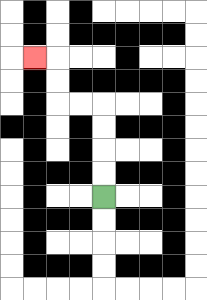{'start': '[4, 8]', 'end': '[1, 2]', 'path_directions': 'U,U,U,U,L,L,U,U,L', 'path_coordinates': '[[4, 8], [4, 7], [4, 6], [4, 5], [4, 4], [3, 4], [2, 4], [2, 3], [2, 2], [1, 2]]'}